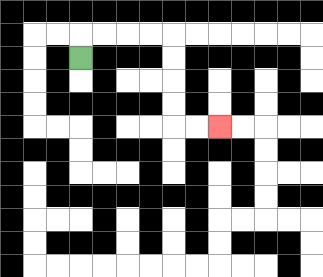{'start': '[3, 2]', 'end': '[9, 5]', 'path_directions': 'U,R,R,R,R,D,D,D,D,R,R', 'path_coordinates': '[[3, 2], [3, 1], [4, 1], [5, 1], [6, 1], [7, 1], [7, 2], [7, 3], [7, 4], [7, 5], [8, 5], [9, 5]]'}